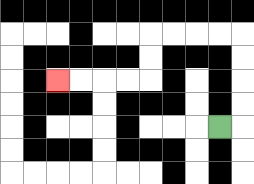{'start': '[9, 5]', 'end': '[2, 3]', 'path_directions': 'R,U,U,U,U,L,L,L,L,D,D,L,L,L,L', 'path_coordinates': '[[9, 5], [10, 5], [10, 4], [10, 3], [10, 2], [10, 1], [9, 1], [8, 1], [7, 1], [6, 1], [6, 2], [6, 3], [5, 3], [4, 3], [3, 3], [2, 3]]'}